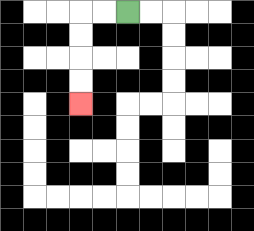{'start': '[5, 0]', 'end': '[3, 4]', 'path_directions': 'L,L,D,D,D,D', 'path_coordinates': '[[5, 0], [4, 0], [3, 0], [3, 1], [3, 2], [3, 3], [3, 4]]'}